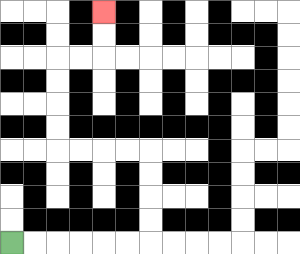{'start': '[0, 10]', 'end': '[4, 0]', 'path_directions': 'R,R,R,R,R,R,U,U,U,U,L,L,L,L,U,U,U,U,R,R,U,U', 'path_coordinates': '[[0, 10], [1, 10], [2, 10], [3, 10], [4, 10], [5, 10], [6, 10], [6, 9], [6, 8], [6, 7], [6, 6], [5, 6], [4, 6], [3, 6], [2, 6], [2, 5], [2, 4], [2, 3], [2, 2], [3, 2], [4, 2], [4, 1], [4, 0]]'}